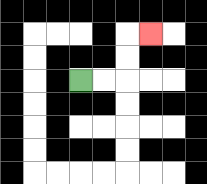{'start': '[3, 3]', 'end': '[6, 1]', 'path_directions': 'R,R,U,U,R', 'path_coordinates': '[[3, 3], [4, 3], [5, 3], [5, 2], [5, 1], [6, 1]]'}